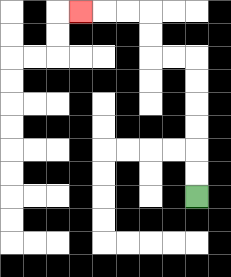{'start': '[8, 8]', 'end': '[3, 0]', 'path_directions': 'U,U,U,U,U,U,L,L,U,U,L,L,L', 'path_coordinates': '[[8, 8], [8, 7], [8, 6], [8, 5], [8, 4], [8, 3], [8, 2], [7, 2], [6, 2], [6, 1], [6, 0], [5, 0], [4, 0], [3, 0]]'}